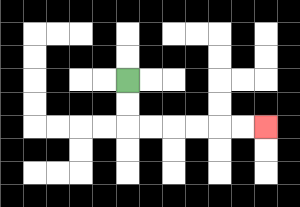{'start': '[5, 3]', 'end': '[11, 5]', 'path_directions': 'D,D,R,R,R,R,R,R', 'path_coordinates': '[[5, 3], [5, 4], [5, 5], [6, 5], [7, 5], [8, 5], [9, 5], [10, 5], [11, 5]]'}